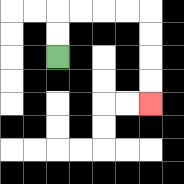{'start': '[2, 2]', 'end': '[6, 4]', 'path_directions': 'U,U,R,R,R,R,D,D,D,D', 'path_coordinates': '[[2, 2], [2, 1], [2, 0], [3, 0], [4, 0], [5, 0], [6, 0], [6, 1], [6, 2], [6, 3], [6, 4]]'}